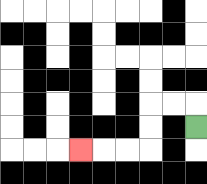{'start': '[8, 5]', 'end': '[3, 6]', 'path_directions': 'U,L,L,D,D,L,L,L', 'path_coordinates': '[[8, 5], [8, 4], [7, 4], [6, 4], [6, 5], [6, 6], [5, 6], [4, 6], [3, 6]]'}